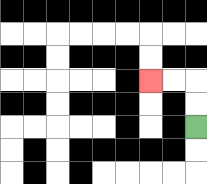{'start': '[8, 5]', 'end': '[6, 3]', 'path_directions': 'U,U,L,L', 'path_coordinates': '[[8, 5], [8, 4], [8, 3], [7, 3], [6, 3]]'}